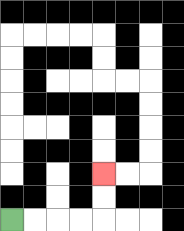{'start': '[0, 9]', 'end': '[4, 7]', 'path_directions': 'R,R,R,R,U,U', 'path_coordinates': '[[0, 9], [1, 9], [2, 9], [3, 9], [4, 9], [4, 8], [4, 7]]'}